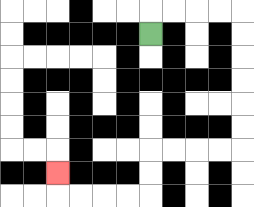{'start': '[6, 1]', 'end': '[2, 7]', 'path_directions': 'U,R,R,R,R,D,D,D,D,D,D,L,L,L,L,D,D,L,L,L,L,U', 'path_coordinates': '[[6, 1], [6, 0], [7, 0], [8, 0], [9, 0], [10, 0], [10, 1], [10, 2], [10, 3], [10, 4], [10, 5], [10, 6], [9, 6], [8, 6], [7, 6], [6, 6], [6, 7], [6, 8], [5, 8], [4, 8], [3, 8], [2, 8], [2, 7]]'}